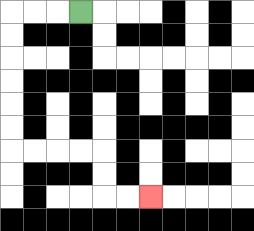{'start': '[3, 0]', 'end': '[6, 8]', 'path_directions': 'L,L,L,D,D,D,D,D,D,R,R,R,R,D,D,R,R', 'path_coordinates': '[[3, 0], [2, 0], [1, 0], [0, 0], [0, 1], [0, 2], [0, 3], [0, 4], [0, 5], [0, 6], [1, 6], [2, 6], [3, 6], [4, 6], [4, 7], [4, 8], [5, 8], [6, 8]]'}